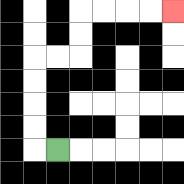{'start': '[2, 6]', 'end': '[7, 0]', 'path_directions': 'L,U,U,U,U,R,R,U,U,R,R,R,R', 'path_coordinates': '[[2, 6], [1, 6], [1, 5], [1, 4], [1, 3], [1, 2], [2, 2], [3, 2], [3, 1], [3, 0], [4, 0], [5, 0], [6, 0], [7, 0]]'}